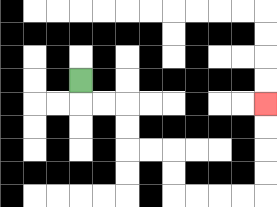{'start': '[3, 3]', 'end': '[11, 4]', 'path_directions': 'D,R,R,D,D,R,R,D,D,R,R,R,R,U,U,U,U', 'path_coordinates': '[[3, 3], [3, 4], [4, 4], [5, 4], [5, 5], [5, 6], [6, 6], [7, 6], [7, 7], [7, 8], [8, 8], [9, 8], [10, 8], [11, 8], [11, 7], [11, 6], [11, 5], [11, 4]]'}